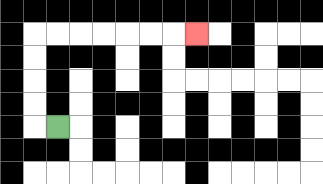{'start': '[2, 5]', 'end': '[8, 1]', 'path_directions': 'L,U,U,U,U,R,R,R,R,R,R,R', 'path_coordinates': '[[2, 5], [1, 5], [1, 4], [1, 3], [1, 2], [1, 1], [2, 1], [3, 1], [4, 1], [5, 1], [6, 1], [7, 1], [8, 1]]'}